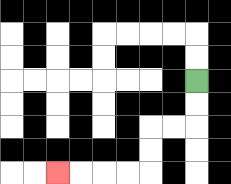{'start': '[8, 3]', 'end': '[2, 7]', 'path_directions': 'D,D,L,L,D,D,L,L,L,L', 'path_coordinates': '[[8, 3], [8, 4], [8, 5], [7, 5], [6, 5], [6, 6], [6, 7], [5, 7], [4, 7], [3, 7], [2, 7]]'}